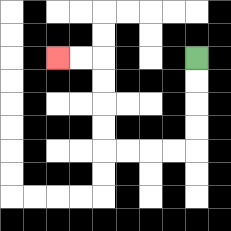{'start': '[8, 2]', 'end': '[2, 2]', 'path_directions': 'D,D,D,D,L,L,L,L,U,U,U,U,L,L', 'path_coordinates': '[[8, 2], [8, 3], [8, 4], [8, 5], [8, 6], [7, 6], [6, 6], [5, 6], [4, 6], [4, 5], [4, 4], [4, 3], [4, 2], [3, 2], [2, 2]]'}